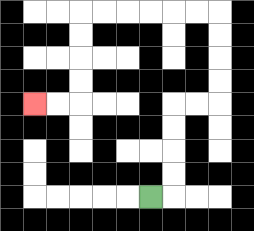{'start': '[6, 8]', 'end': '[1, 4]', 'path_directions': 'R,U,U,U,U,R,R,U,U,U,U,L,L,L,L,L,L,D,D,D,D,L,L', 'path_coordinates': '[[6, 8], [7, 8], [7, 7], [7, 6], [7, 5], [7, 4], [8, 4], [9, 4], [9, 3], [9, 2], [9, 1], [9, 0], [8, 0], [7, 0], [6, 0], [5, 0], [4, 0], [3, 0], [3, 1], [3, 2], [3, 3], [3, 4], [2, 4], [1, 4]]'}